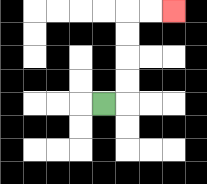{'start': '[4, 4]', 'end': '[7, 0]', 'path_directions': 'R,U,U,U,U,R,R', 'path_coordinates': '[[4, 4], [5, 4], [5, 3], [5, 2], [5, 1], [5, 0], [6, 0], [7, 0]]'}